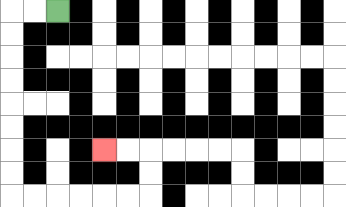{'start': '[2, 0]', 'end': '[4, 6]', 'path_directions': 'L,L,D,D,D,D,D,D,D,D,R,R,R,R,R,R,U,U,L,L', 'path_coordinates': '[[2, 0], [1, 0], [0, 0], [0, 1], [0, 2], [0, 3], [0, 4], [0, 5], [0, 6], [0, 7], [0, 8], [1, 8], [2, 8], [3, 8], [4, 8], [5, 8], [6, 8], [6, 7], [6, 6], [5, 6], [4, 6]]'}